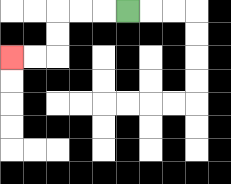{'start': '[5, 0]', 'end': '[0, 2]', 'path_directions': 'L,L,L,D,D,L,L', 'path_coordinates': '[[5, 0], [4, 0], [3, 0], [2, 0], [2, 1], [2, 2], [1, 2], [0, 2]]'}